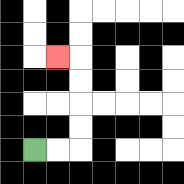{'start': '[1, 6]', 'end': '[2, 2]', 'path_directions': 'R,R,U,U,U,U,L', 'path_coordinates': '[[1, 6], [2, 6], [3, 6], [3, 5], [3, 4], [3, 3], [3, 2], [2, 2]]'}